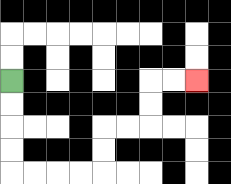{'start': '[0, 3]', 'end': '[8, 3]', 'path_directions': 'D,D,D,D,R,R,R,R,U,U,R,R,U,U,R,R', 'path_coordinates': '[[0, 3], [0, 4], [0, 5], [0, 6], [0, 7], [1, 7], [2, 7], [3, 7], [4, 7], [4, 6], [4, 5], [5, 5], [6, 5], [6, 4], [6, 3], [7, 3], [8, 3]]'}